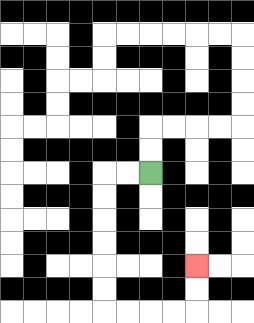{'start': '[6, 7]', 'end': '[8, 11]', 'path_directions': 'L,L,D,D,D,D,D,D,R,R,R,R,U,U', 'path_coordinates': '[[6, 7], [5, 7], [4, 7], [4, 8], [4, 9], [4, 10], [4, 11], [4, 12], [4, 13], [5, 13], [6, 13], [7, 13], [8, 13], [8, 12], [8, 11]]'}